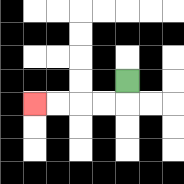{'start': '[5, 3]', 'end': '[1, 4]', 'path_directions': 'D,L,L,L,L', 'path_coordinates': '[[5, 3], [5, 4], [4, 4], [3, 4], [2, 4], [1, 4]]'}